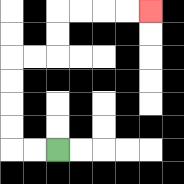{'start': '[2, 6]', 'end': '[6, 0]', 'path_directions': 'L,L,U,U,U,U,R,R,U,U,R,R,R,R', 'path_coordinates': '[[2, 6], [1, 6], [0, 6], [0, 5], [0, 4], [0, 3], [0, 2], [1, 2], [2, 2], [2, 1], [2, 0], [3, 0], [4, 0], [5, 0], [6, 0]]'}